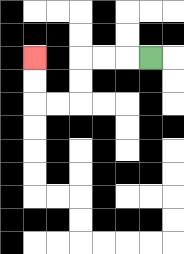{'start': '[6, 2]', 'end': '[1, 2]', 'path_directions': 'L,L,L,D,D,L,L,U,U', 'path_coordinates': '[[6, 2], [5, 2], [4, 2], [3, 2], [3, 3], [3, 4], [2, 4], [1, 4], [1, 3], [1, 2]]'}